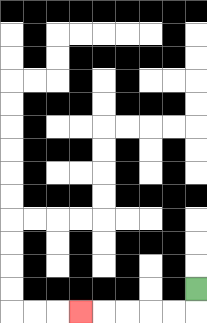{'start': '[8, 12]', 'end': '[3, 13]', 'path_directions': 'D,L,L,L,L,L', 'path_coordinates': '[[8, 12], [8, 13], [7, 13], [6, 13], [5, 13], [4, 13], [3, 13]]'}